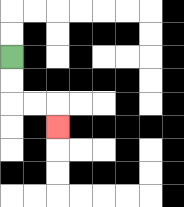{'start': '[0, 2]', 'end': '[2, 5]', 'path_directions': 'D,D,R,R,D', 'path_coordinates': '[[0, 2], [0, 3], [0, 4], [1, 4], [2, 4], [2, 5]]'}